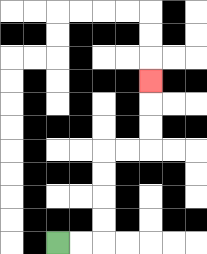{'start': '[2, 10]', 'end': '[6, 3]', 'path_directions': 'R,R,U,U,U,U,R,R,U,U,U', 'path_coordinates': '[[2, 10], [3, 10], [4, 10], [4, 9], [4, 8], [4, 7], [4, 6], [5, 6], [6, 6], [6, 5], [6, 4], [6, 3]]'}